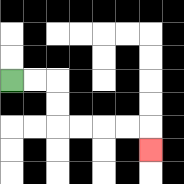{'start': '[0, 3]', 'end': '[6, 6]', 'path_directions': 'R,R,D,D,R,R,R,R,D', 'path_coordinates': '[[0, 3], [1, 3], [2, 3], [2, 4], [2, 5], [3, 5], [4, 5], [5, 5], [6, 5], [6, 6]]'}